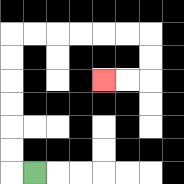{'start': '[1, 7]', 'end': '[4, 3]', 'path_directions': 'L,U,U,U,U,U,U,R,R,R,R,R,R,D,D,L,L', 'path_coordinates': '[[1, 7], [0, 7], [0, 6], [0, 5], [0, 4], [0, 3], [0, 2], [0, 1], [1, 1], [2, 1], [3, 1], [4, 1], [5, 1], [6, 1], [6, 2], [6, 3], [5, 3], [4, 3]]'}